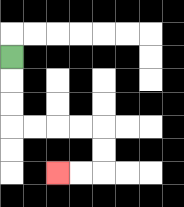{'start': '[0, 2]', 'end': '[2, 7]', 'path_directions': 'D,D,D,R,R,R,R,D,D,L,L', 'path_coordinates': '[[0, 2], [0, 3], [0, 4], [0, 5], [1, 5], [2, 5], [3, 5], [4, 5], [4, 6], [4, 7], [3, 7], [2, 7]]'}